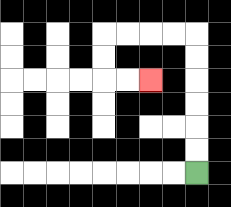{'start': '[8, 7]', 'end': '[6, 3]', 'path_directions': 'U,U,U,U,U,U,L,L,L,L,D,D,R,R', 'path_coordinates': '[[8, 7], [8, 6], [8, 5], [8, 4], [8, 3], [8, 2], [8, 1], [7, 1], [6, 1], [5, 1], [4, 1], [4, 2], [4, 3], [5, 3], [6, 3]]'}